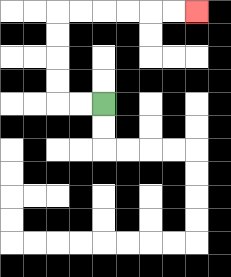{'start': '[4, 4]', 'end': '[8, 0]', 'path_directions': 'L,L,U,U,U,U,R,R,R,R,R,R', 'path_coordinates': '[[4, 4], [3, 4], [2, 4], [2, 3], [2, 2], [2, 1], [2, 0], [3, 0], [4, 0], [5, 0], [6, 0], [7, 0], [8, 0]]'}